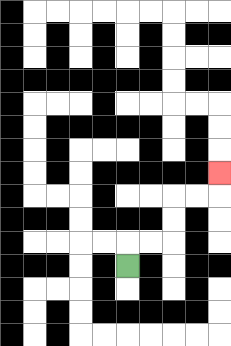{'start': '[5, 11]', 'end': '[9, 7]', 'path_directions': 'U,R,R,U,U,R,R,U', 'path_coordinates': '[[5, 11], [5, 10], [6, 10], [7, 10], [7, 9], [7, 8], [8, 8], [9, 8], [9, 7]]'}